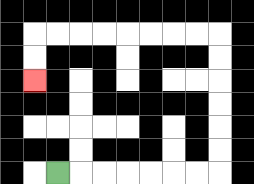{'start': '[2, 7]', 'end': '[1, 3]', 'path_directions': 'R,R,R,R,R,R,R,U,U,U,U,U,U,L,L,L,L,L,L,L,L,D,D', 'path_coordinates': '[[2, 7], [3, 7], [4, 7], [5, 7], [6, 7], [7, 7], [8, 7], [9, 7], [9, 6], [9, 5], [9, 4], [9, 3], [9, 2], [9, 1], [8, 1], [7, 1], [6, 1], [5, 1], [4, 1], [3, 1], [2, 1], [1, 1], [1, 2], [1, 3]]'}